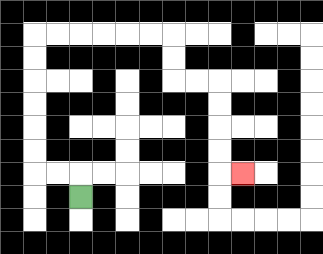{'start': '[3, 8]', 'end': '[10, 7]', 'path_directions': 'U,L,L,U,U,U,U,U,U,R,R,R,R,R,R,D,D,R,R,D,D,D,D,R', 'path_coordinates': '[[3, 8], [3, 7], [2, 7], [1, 7], [1, 6], [1, 5], [1, 4], [1, 3], [1, 2], [1, 1], [2, 1], [3, 1], [4, 1], [5, 1], [6, 1], [7, 1], [7, 2], [7, 3], [8, 3], [9, 3], [9, 4], [9, 5], [9, 6], [9, 7], [10, 7]]'}